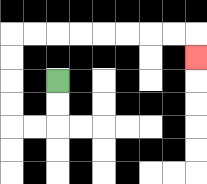{'start': '[2, 3]', 'end': '[8, 2]', 'path_directions': 'D,D,L,L,U,U,U,U,R,R,R,R,R,R,R,R,D', 'path_coordinates': '[[2, 3], [2, 4], [2, 5], [1, 5], [0, 5], [0, 4], [0, 3], [0, 2], [0, 1], [1, 1], [2, 1], [3, 1], [4, 1], [5, 1], [6, 1], [7, 1], [8, 1], [8, 2]]'}